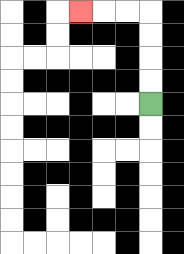{'start': '[6, 4]', 'end': '[3, 0]', 'path_directions': 'U,U,U,U,L,L,L', 'path_coordinates': '[[6, 4], [6, 3], [6, 2], [6, 1], [6, 0], [5, 0], [4, 0], [3, 0]]'}